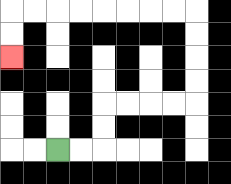{'start': '[2, 6]', 'end': '[0, 2]', 'path_directions': 'R,R,U,U,R,R,R,R,U,U,U,U,L,L,L,L,L,L,L,L,D,D', 'path_coordinates': '[[2, 6], [3, 6], [4, 6], [4, 5], [4, 4], [5, 4], [6, 4], [7, 4], [8, 4], [8, 3], [8, 2], [8, 1], [8, 0], [7, 0], [6, 0], [5, 0], [4, 0], [3, 0], [2, 0], [1, 0], [0, 0], [0, 1], [0, 2]]'}